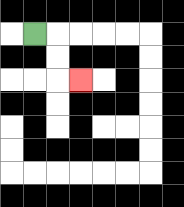{'start': '[1, 1]', 'end': '[3, 3]', 'path_directions': 'R,D,D,R', 'path_coordinates': '[[1, 1], [2, 1], [2, 2], [2, 3], [3, 3]]'}